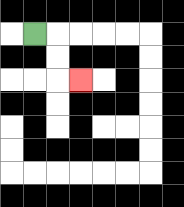{'start': '[1, 1]', 'end': '[3, 3]', 'path_directions': 'R,D,D,R', 'path_coordinates': '[[1, 1], [2, 1], [2, 2], [2, 3], [3, 3]]'}